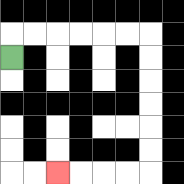{'start': '[0, 2]', 'end': '[2, 7]', 'path_directions': 'U,R,R,R,R,R,R,D,D,D,D,D,D,L,L,L,L', 'path_coordinates': '[[0, 2], [0, 1], [1, 1], [2, 1], [3, 1], [4, 1], [5, 1], [6, 1], [6, 2], [6, 3], [6, 4], [6, 5], [6, 6], [6, 7], [5, 7], [4, 7], [3, 7], [2, 7]]'}